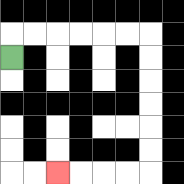{'start': '[0, 2]', 'end': '[2, 7]', 'path_directions': 'U,R,R,R,R,R,R,D,D,D,D,D,D,L,L,L,L', 'path_coordinates': '[[0, 2], [0, 1], [1, 1], [2, 1], [3, 1], [4, 1], [5, 1], [6, 1], [6, 2], [6, 3], [6, 4], [6, 5], [6, 6], [6, 7], [5, 7], [4, 7], [3, 7], [2, 7]]'}